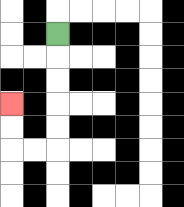{'start': '[2, 1]', 'end': '[0, 4]', 'path_directions': 'D,D,D,D,D,L,L,U,U', 'path_coordinates': '[[2, 1], [2, 2], [2, 3], [2, 4], [2, 5], [2, 6], [1, 6], [0, 6], [0, 5], [0, 4]]'}